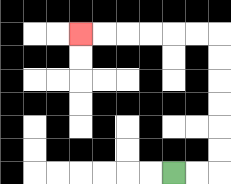{'start': '[7, 7]', 'end': '[3, 1]', 'path_directions': 'R,R,U,U,U,U,U,U,L,L,L,L,L,L', 'path_coordinates': '[[7, 7], [8, 7], [9, 7], [9, 6], [9, 5], [9, 4], [9, 3], [9, 2], [9, 1], [8, 1], [7, 1], [6, 1], [5, 1], [4, 1], [3, 1]]'}